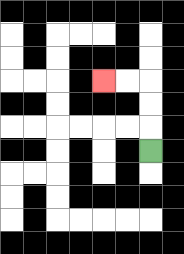{'start': '[6, 6]', 'end': '[4, 3]', 'path_directions': 'U,U,U,L,L', 'path_coordinates': '[[6, 6], [6, 5], [6, 4], [6, 3], [5, 3], [4, 3]]'}